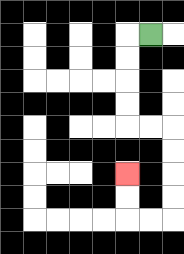{'start': '[6, 1]', 'end': '[5, 7]', 'path_directions': 'L,D,D,D,D,R,R,D,D,D,D,L,L,U,U', 'path_coordinates': '[[6, 1], [5, 1], [5, 2], [5, 3], [5, 4], [5, 5], [6, 5], [7, 5], [7, 6], [7, 7], [7, 8], [7, 9], [6, 9], [5, 9], [5, 8], [5, 7]]'}